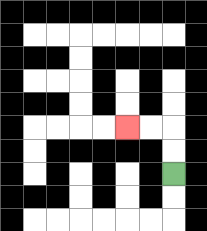{'start': '[7, 7]', 'end': '[5, 5]', 'path_directions': 'U,U,L,L', 'path_coordinates': '[[7, 7], [7, 6], [7, 5], [6, 5], [5, 5]]'}